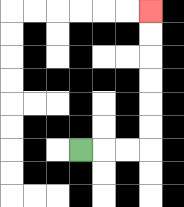{'start': '[3, 6]', 'end': '[6, 0]', 'path_directions': 'R,R,R,U,U,U,U,U,U', 'path_coordinates': '[[3, 6], [4, 6], [5, 6], [6, 6], [6, 5], [6, 4], [6, 3], [6, 2], [6, 1], [6, 0]]'}